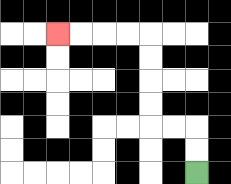{'start': '[8, 7]', 'end': '[2, 1]', 'path_directions': 'U,U,L,L,U,U,U,U,L,L,L,L', 'path_coordinates': '[[8, 7], [8, 6], [8, 5], [7, 5], [6, 5], [6, 4], [6, 3], [6, 2], [6, 1], [5, 1], [4, 1], [3, 1], [2, 1]]'}